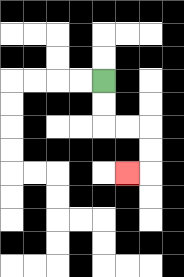{'start': '[4, 3]', 'end': '[5, 7]', 'path_directions': 'D,D,R,R,D,D,L', 'path_coordinates': '[[4, 3], [4, 4], [4, 5], [5, 5], [6, 5], [6, 6], [6, 7], [5, 7]]'}